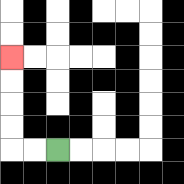{'start': '[2, 6]', 'end': '[0, 2]', 'path_directions': 'L,L,U,U,U,U', 'path_coordinates': '[[2, 6], [1, 6], [0, 6], [0, 5], [0, 4], [0, 3], [0, 2]]'}